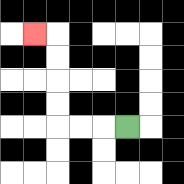{'start': '[5, 5]', 'end': '[1, 1]', 'path_directions': 'L,L,L,U,U,U,U,L', 'path_coordinates': '[[5, 5], [4, 5], [3, 5], [2, 5], [2, 4], [2, 3], [2, 2], [2, 1], [1, 1]]'}